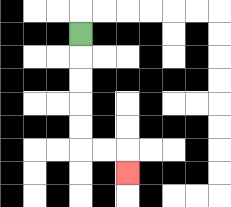{'start': '[3, 1]', 'end': '[5, 7]', 'path_directions': 'D,D,D,D,D,R,R,D', 'path_coordinates': '[[3, 1], [3, 2], [3, 3], [3, 4], [3, 5], [3, 6], [4, 6], [5, 6], [5, 7]]'}